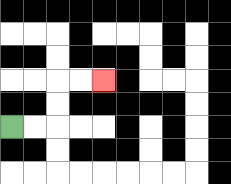{'start': '[0, 5]', 'end': '[4, 3]', 'path_directions': 'R,R,U,U,R,R', 'path_coordinates': '[[0, 5], [1, 5], [2, 5], [2, 4], [2, 3], [3, 3], [4, 3]]'}